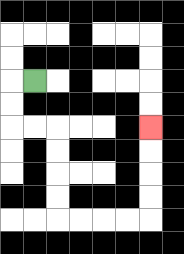{'start': '[1, 3]', 'end': '[6, 5]', 'path_directions': 'L,D,D,R,R,D,D,D,D,R,R,R,R,U,U,U,U', 'path_coordinates': '[[1, 3], [0, 3], [0, 4], [0, 5], [1, 5], [2, 5], [2, 6], [2, 7], [2, 8], [2, 9], [3, 9], [4, 9], [5, 9], [6, 9], [6, 8], [6, 7], [6, 6], [6, 5]]'}